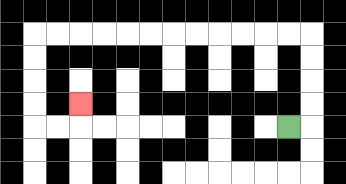{'start': '[12, 5]', 'end': '[3, 4]', 'path_directions': 'R,U,U,U,U,L,L,L,L,L,L,L,L,L,L,L,L,D,D,D,D,R,R,U', 'path_coordinates': '[[12, 5], [13, 5], [13, 4], [13, 3], [13, 2], [13, 1], [12, 1], [11, 1], [10, 1], [9, 1], [8, 1], [7, 1], [6, 1], [5, 1], [4, 1], [3, 1], [2, 1], [1, 1], [1, 2], [1, 3], [1, 4], [1, 5], [2, 5], [3, 5], [3, 4]]'}